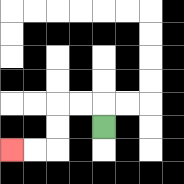{'start': '[4, 5]', 'end': '[0, 6]', 'path_directions': 'U,L,L,D,D,L,L', 'path_coordinates': '[[4, 5], [4, 4], [3, 4], [2, 4], [2, 5], [2, 6], [1, 6], [0, 6]]'}